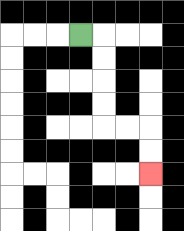{'start': '[3, 1]', 'end': '[6, 7]', 'path_directions': 'R,D,D,D,D,R,R,D,D', 'path_coordinates': '[[3, 1], [4, 1], [4, 2], [4, 3], [4, 4], [4, 5], [5, 5], [6, 5], [6, 6], [6, 7]]'}